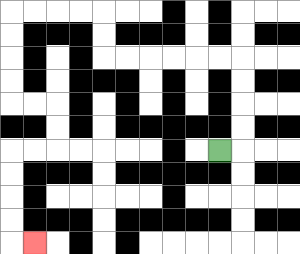{'start': '[9, 6]', 'end': '[1, 10]', 'path_directions': 'R,U,U,U,U,L,L,L,L,L,L,U,U,L,L,L,L,D,D,D,D,R,R,D,D,L,L,D,D,D,D,R', 'path_coordinates': '[[9, 6], [10, 6], [10, 5], [10, 4], [10, 3], [10, 2], [9, 2], [8, 2], [7, 2], [6, 2], [5, 2], [4, 2], [4, 1], [4, 0], [3, 0], [2, 0], [1, 0], [0, 0], [0, 1], [0, 2], [0, 3], [0, 4], [1, 4], [2, 4], [2, 5], [2, 6], [1, 6], [0, 6], [0, 7], [0, 8], [0, 9], [0, 10], [1, 10]]'}